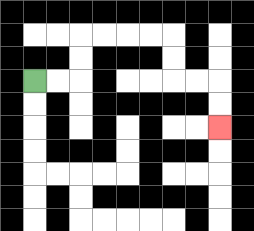{'start': '[1, 3]', 'end': '[9, 5]', 'path_directions': 'R,R,U,U,R,R,R,R,D,D,R,R,D,D', 'path_coordinates': '[[1, 3], [2, 3], [3, 3], [3, 2], [3, 1], [4, 1], [5, 1], [6, 1], [7, 1], [7, 2], [7, 3], [8, 3], [9, 3], [9, 4], [9, 5]]'}